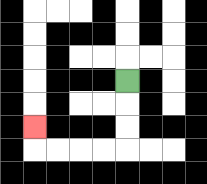{'start': '[5, 3]', 'end': '[1, 5]', 'path_directions': 'D,D,D,L,L,L,L,U', 'path_coordinates': '[[5, 3], [5, 4], [5, 5], [5, 6], [4, 6], [3, 6], [2, 6], [1, 6], [1, 5]]'}